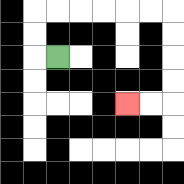{'start': '[2, 2]', 'end': '[5, 4]', 'path_directions': 'L,U,U,R,R,R,R,R,R,D,D,D,D,L,L', 'path_coordinates': '[[2, 2], [1, 2], [1, 1], [1, 0], [2, 0], [3, 0], [4, 0], [5, 0], [6, 0], [7, 0], [7, 1], [7, 2], [7, 3], [7, 4], [6, 4], [5, 4]]'}